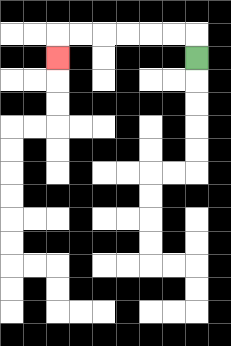{'start': '[8, 2]', 'end': '[2, 2]', 'path_directions': 'U,L,L,L,L,L,L,D', 'path_coordinates': '[[8, 2], [8, 1], [7, 1], [6, 1], [5, 1], [4, 1], [3, 1], [2, 1], [2, 2]]'}